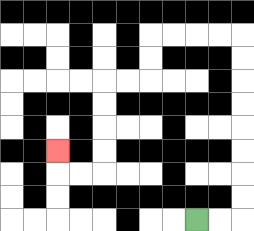{'start': '[8, 9]', 'end': '[2, 6]', 'path_directions': 'R,R,U,U,U,U,U,U,U,U,L,L,L,L,D,D,L,L,D,D,D,D,L,L,U', 'path_coordinates': '[[8, 9], [9, 9], [10, 9], [10, 8], [10, 7], [10, 6], [10, 5], [10, 4], [10, 3], [10, 2], [10, 1], [9, 1], [8, 1], [7, 1], [6, 1], [6, 2], [6, 3], [5, 3], [4, 3], [4, 4], [4, 5], [4, 6], [4, 7], [3, 7], [2, 7], [2, 6]]'}